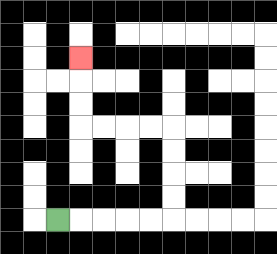{'start': '[2, 9]', 'end': '[3, 2]', 'path_directions': 'R,R,R,R,R,U,U,U,U,L,L,L,L,U,U,U', 'path_coordinates': '[[2, 9], [3, 9], [4, 9], [5, 9], [6, 9], [7, 9], [7, 8], [7, 7], [7, 6], [7, 5], [6, 5], [5, 5], [4, 5], [3, 5], [3, 4], [3, 3], [3, 2]]'}